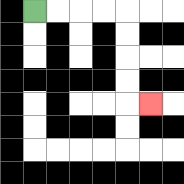{'start': '[1, 0]', 'end': '[6, 4]', 'path_directions': 'R,R,R,R,D,D,D,D,R', 'path_coordinates': '[[1, 0], [2, 0], [3, 0], [4, 0], [5, 0], [5, 1], [5, 2], [5, 3], [5, 4], [6, 4]]'}